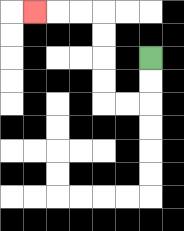{'start': '[6, 2]', 'end': '[1, 0]', 'path_directions': 'D,D,L,L,U,U,U,U,L,L,L', 'path_coordinates': '[[6, 2], [6, 3], [6, 4], [5, 4], [4, 4], [4, 3], [4, 2], [4, 1], [4, 0], [3, 0], [2, 0], [1, 0]]'}